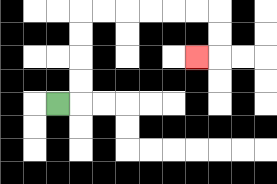{'start': '[2, 4]', 'end': '[8, 2]', 'path_directions': 'R,U,U,U,U,R,R,R,R,R,R,D,D,L', 'path_coordinates': '[[2, 4], [3, 4], [3, 3], [3, 2], [3, 1], [3, 0], [4, 0], [5, 0], [6, 0], [7, 0], [8, 0], [9, 0], [9, 1], [9, 2], [8, 2]]'}